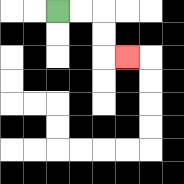{'start': '[2, 0]', 'end': '[5, 2]', 'path_directions': 'R,R,D,D,R', 'path_coordinates': '[[2, 0], [3, 0], [4, 0], [4, 1], [4, 2], [5, 2]]'}